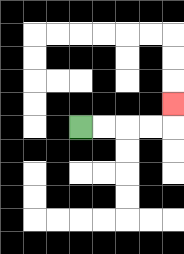{'start': '[3, 5]', 'end': '[7, 4]', 'path_directions': 'R,R,R,R,U', 'path_coordinates': '[[3, 5], [4, 5], [5, 5], [6, 5], [7, 5], [7, 4]]'}